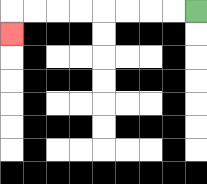{'start': '[8, 0]', 'end': '[0, 1]', 'path_directions': 'L,L,L,L,L,L,L,L,D', 'path_coordinates': '[[8, 0], [7, 0], [6, 0], [5, 0], [4, 0], [3, 0], [2, 0], [1, 0], [0, 0], [0, 1]]'}